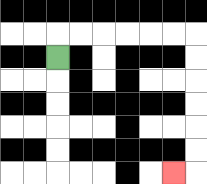{'start': '[2, 2]', 'end': '[7, 7]', 'path_directions': 'U,R,R,R,R,R,R,D,D,D,D,D,D,L', 'path_coordinates': '[[2, 2], [2, 1], [3, 1], [4, 1], [5, 1], [6, 1], [7, 1], [8, 1], [8, 2], [8, 3], [8, 4], [8, 5], [8, 6], [8, 7], [7, 7]]'}